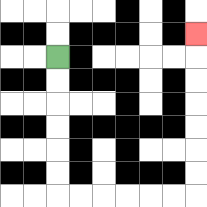{'start': '[2, 2]', 'end': '[8, 1]', 'path_directions': 'D,D,D,D,D,D,R,R,R,R,R,R,U,U,U,U,U,U,U', 'path_coordinates': '[[2, 2], [2, 3], [2, 4], [2, 5], [2, 6], [2, 7], [2, 8], [3, 8], [4, 8], [5, 8], [6, 8], [7, 8], [8, 8], [8, 7], [8, 6], [8, 5], [8, 4], [8, 3], [8, 2], [8, 1]]'}